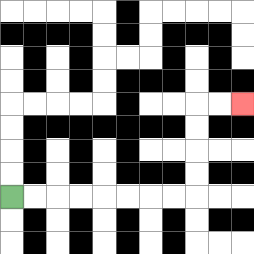{'start': '[0, 8]', 'end': '[10, 4]', 'path_directions': 'R,R,R,R,R,R,R,R,U,U,U,U,R,R', 'path_coordinates': '[[0, 8], [1, 8], [2, 8], [3, 8], [4, 8], [5, 8], [6, 8], [7, 8], [8, 8], [8, 7], [8, 6], [8, 5], [8, 4], [9, 4], [10, 4]]'}